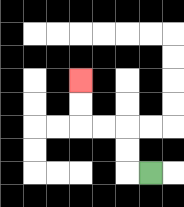{'start': '[6, 7]', 'end': '[3, 3]', 'path_directions': 'L,U,U,L,L,U,U', 'path_coordinates': '[[6, 7], [5, 7], [5, 6], [5, 5], [4, 5], [3, 5], [3, 4], [3, 3]]'}